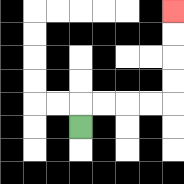{'start': '[3, 5]', 'end': '[7, 0]', 'path_directions': 'U,R,R,R,R,U,U,U,U', 'path_coordinates': '[[3, 5], [3, 4], [4, 4], [5, 4], [6, 4], [7, 4], [7, 3], [7, 2], [7, 1], [7, 0]]'}